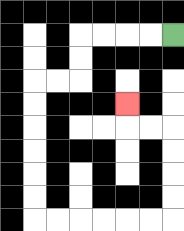{'start': '[7, 1]', 'end': '[5, 4]', 'path_directions': 'L,L,L,L,D,D,L,L,D,D,D,D,D,D,R,R,R,R,R,R,U,U,U,U,L,L,U', 'path_coordinates': '[[7, 1], [6, 1], [5, 1], [4, 1], [3, 1], [3, 2], [3, 3], [2, 3], [1, 3], [1, 4], [1, 5], [1, 6], [1, 7], [1, 8], [1, 9], [2, 9], [3, 9], [4, 9], [5, 9], [6, 9], [7, 9], [7, 8], [7, 7], [7, 6], [7, 5], [6, 5], [5, 5], [5, 4]]'}